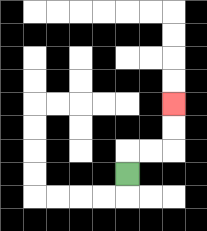{'start': '[5, 7]', 'end': '[7, 4]', 'path_directions': 'U,R,R,U,U', 'path_coordinates': '[[5, 7], [5, 6], [6, 6], [7, 6], [7, 5], [7, 4]]'}